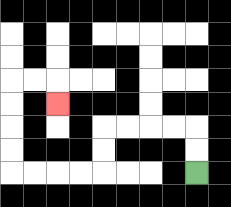{'start': '[8, 7]', 'end': '[2, 4]', 'path_directions': 'U,U,L,L,L,L,D,D,L,L,L,L,U,U,U,U,R,R,D', 'path_coordinates': '[[8, 7], [8, 6], [8, 5], [7, 5], [6, 5], [5, 5], [4, 5], [4, 6], [4, 7], [3, 7], [2, 7], [1, 7], [0, 7], [0, 6], [0, 5], [0, 4], [0, 3], [1, 3], [2, 3], [2, 4]]'}